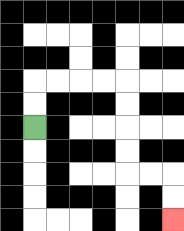{'start': '[1, 5]', 'end': '[7, 9]', 'path_directions': 'U,U,R,R,R,R,D,D,D,D,R,R,D,D', 'path_coordinates': '[[1, 5], [1, 4], [1, 3], [2, 3], [3, 3], [4, 3], [5, 3], [5, 4], [5, 5], [5, 6], [5, 7], [6, 7], [7, 7], [7, 8], [7, 9]]'}